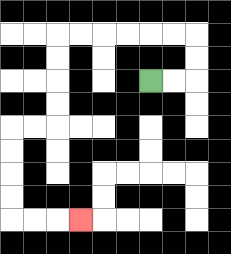{'start': '[6, 3]', 'end': '[3, 9]', 'path_directions': 'R,R,U,U,L,L,L,L,L,L,D,D,D,D,L,L,D,D,D,D,R,R,R', 'path_coordinates': '[[6, 3], [7, 3], [8, 3], [8, 2], [8, 1], [7, 1], [6, 1], [5, 1], [4, 1], [3, 1], [2, 1], [2, 2], [2, 3], [2, 4], [2, 5], [1, 5], [0, 5], [0, 6], [0, 7], [0, 8], [0, 9], [1, 9], [2, 9], [3, 9]]'}